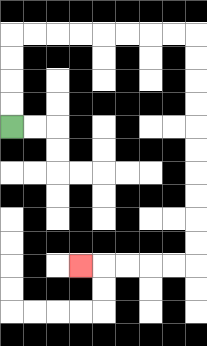{'start': '[0, 5]', 'end': '[3, 11]', 'path_directions': 'U,U,U,U,R,R,R,R,R,R,R,R,D,D,D,D,D,D,D,D,D,D,L,L,L,L,L', 'path_coordinates': '[[0, 5], [0, 4], [0, 3], [0, 2], [0, 1], [1, 1], [2, 1], [3, 1], [4, 1], [5, 1], [6, 1], [7, 1], [8, 1], [8, 2], [8, 3], [8, 4], [8, 5], [8, 6], [8, 7], [8, 8], [8, 9], [8, 10], [8, 11], [7, 11], [6, 11], [5, 11], [4, 11], [3, 11]]'}